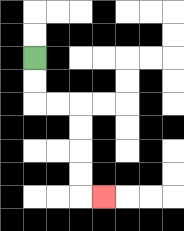{'start': '[1, 2]', 'end': '[4, 8]', 'path_directions': 'D,D,R,R,D,D,D,D,R', 'path_coordinates': '[[1, 2], [1, 3], [1, 4], [2, 4], [3, 4], [3, 5], [3, 6], [3, 7], [3, 8], [4, 8]]'}